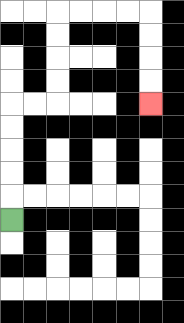{'start': '[0, 9]', 'end': '[6, 4]', 'path_directions': 'U,U,U,U,U,R,R,U,U,U,U,R,R,R,R,D,D,D,D', 'path_coordinates': '[[0, 9], [0, 8], [0, 7], [0, 6], [0, 5], [0, 4], [1, 4], [2, 4], [2, 3], [2, 2], [2, 1], [2, 0], [3, 0], [4, 0], [5, 0], [6, 0], [6, 1], [6, 2], [6, 3], [6, 4]]'}